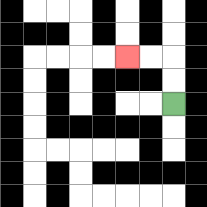{'start': '[7, 4]', 'end': '[5, 2]', 'path_directions': 'U,U,L,L', 'path_coordinates': '[[7, 4], [7, 3], [7, 2], [6, 2], [5, 2]]'}